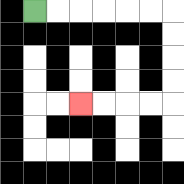{'start': '[1, 0]', 'end': '[3, 4]', 'path_directions': 'R,R,R,R,R,R,D,D,D,D,L,L,L,L', 'path_coordinates': '[[1, 0], [2, 0], [3, 0], [4, 0], [5, 0], [6, 0], [7, 0], [7, 1], [7, 2], [7, 3], [7, 4], [6, 4], [5, 4], [4, 4], [3, 4]]'}